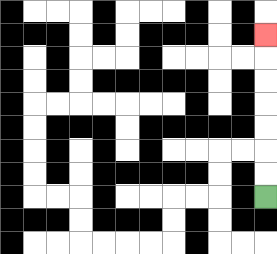{'start': '[11, 8]', 'end': '[11, 1]', 'path_directions': 'U,U,U,U,U,U,U', 'path_coordinates': '[[11, 8], [11, 7], [11, 6], [11, 5], [11, 4], [11, 3], [11, 2], [11, 1]]'}